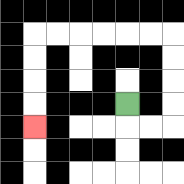{'start': '[5, 4]', 'end': '[1, 5]', 'path_directions': 'D,R,R,U,U,U,U,L,L,L,L,L,L,D,D,D,D', 'path_coordinates': '[[5, 4], [5, 5], [6, 5], [7, 5], [7, 4], [7, 3], [7, 2], [7, 1], [6, 1], [5, 1], [4, 1], [3, 1], [2, 1], [1, 1], [1, 2], [1, 3], [1, 4], [1, 5]]'}